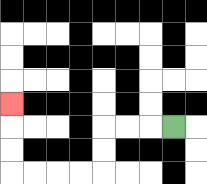{'start': '[7, 5]', 'end': '[0, 4]', 'path_directions': 'L,L,L,D,D,L,L,L,L,U,U,U', 'path_coordinates': '[[7, 5], [6, 5], [5, 5], [4, 5], [4, 6], [4, 7], [3, 7], [2, 7], [1, 7], [0, 7], [0, 6], [0, 5], [0, 4]]'}